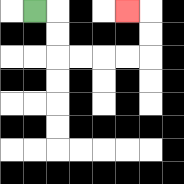{'start': '[1, 0]', 'end': '[5, 0]', 'path_directions': 'R,D,D,R,R,R,R,U,U,L', 'path_coordinates': '[[1, 0], [2, 0], [2, 1], [2, 2], [3, 2], [4, 2], [5, 2], [6, 2], [6, 1], [6, 0], [5, 0]]'}